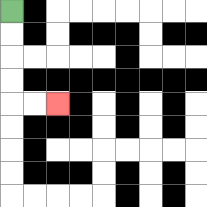{'start': '[0, 0]', 'end': '[2, 4]', 'path_directions': 'D,D,D,D,R,R', 'path_coordinates': '[[0, 0], [0, 1], [0, 2], [0, 3], [0, 4], [1, 4], [2, 4]]'}